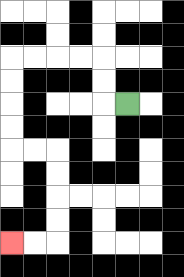{'start': '[5, 4]', 'end': '[0, 10]', 'path_directions': 'L,U,U,L,L,L,L,D,D,D,D,R,R,D,D,D,D,L,L', 'path_coordinates': '[[5, 4], [4, 4], [4, 3], [4, 2], [3, 2], [2, 2], [1, 2], [0, 2], [0, 3], [0, 4], [0, 5], [0, 6], [1, 6], [2, 6], [2, 7], [2, 8], [2, 9], [2, 10], [1, 10], [0, 10]]'}